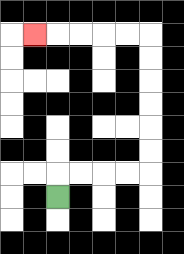{'start': '[2, 8]', 'end': '[1, 1]', 'path_directions': 'U,R,R,R,R,U,U,U,U,U,U,L,L,L,L,L', 'path_coordinates': '[[2, 8], [2, 7], [3, 7], [4, 7], [5, 7], [6, 7], [6, 6], [6, 5], [6, 4], [6, 3], [6, 2], [6, 1], [5, 1], [4, 1], [3, 1], [2, 1], [1, 1]]'}